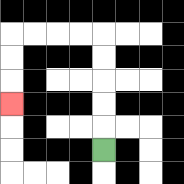{'start': '[4, 6]', 'end': '[0, 4]', 'path_directions': 'U,U,U,U,U,L,L,L,L,D,D,D', 'path_coordinates': '[[4, 6], [4, 5], [4, 4], [4, 3], [4, 2], [4, 1], [3, 1], [2, 1], [1, 1], [0, 1], [0, 2], [0, 3], [0, 4]]'}